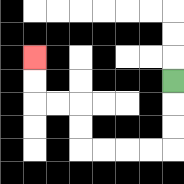{'start': '[7, 3]', 'end': '[1, 2]', 'path_directions': 'D,D,D,L,L,L,L,U,U,L,L,U,U', 'path_coordinates': '[[7, 3], [7, 4], [7, 5], [7, 6], [6, 6], [5, 6], [4, 6], [3, 6], [3, 5], [3, 4], [2, 4], [1, 4], [1, 3], [1, 2]]'}